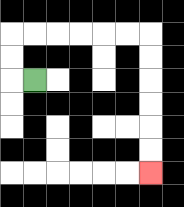{'start': '[1, 3]', 'end': '[6, 7]', 'path_directions': 'L,U,U,R,R,R,R,R,R,D,D,D,D,D,D', 'path_coordinates': '[[1, 3], [0, 3], [0, 2], [0, 1], [1, 1], [2, 1], [3, 1], [4, 1], [5, 1], [6, 1], [6, 2], [6, 3], [6, 4], [6, 5], [6, 6], [6, 7]]'}